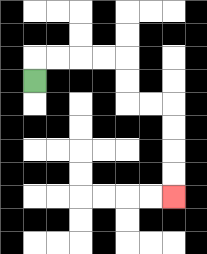{'start': '[1, 3]', 'end': '[7, 8]', 'path_directions': 'U,R,R,R,R,D,D,R,R,D,D,D,D', 'path_coordinates': '[[1, 3], [1, 2], [2, 2], [3, 2], [4, 2], [5, 2], [5, 3], [5, 4], [6, 4], [7, 4], [7, 5], [7, 6], [7, 7], [7, 8]]'}